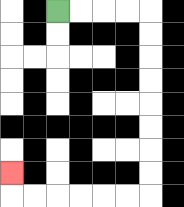{'start': '[2, 0]', 'end': '[0, 7]', 'path_directions': 'R,R,R,R,D,D,D,D,D,D,D,D,L,L,L,L,L,L,U', 'path_coordinates': '[[2, 0], [3, 0], [4, 0], [5, 0], [6, 0], [6, 1], [6, 2], [6, 3], [6, 4], [6, 5], [6, 6], [6, 7], [6, 8], [5, 8], [4, 8], [3, 8], [2, 8], [1, 8], [0, 8], [0, 7]]'}